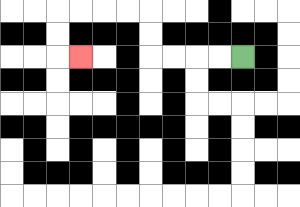{'start': '[10, 2]', 'end': '[3, 2]', 'path_directions': 'L,L,L,L,U,U,L,L,L,L,D,D,R', 'path_coordinates': '[[10, 2], [9, 2], [8, 2], [7, 2], [6, 2], [6, 1], [6, 0], [5, 0], [4, 0], [3, 0], [2, 0], [2, 1], [2, 2], [3, 2]]'}